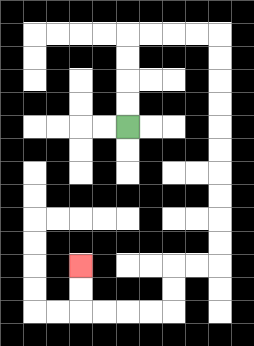{'start': '[5, 5]', 'end': '[3, 11]', 'path_directions': 'U,U,U,U,R,R,R,R,D,D,D,D,D,D,D,D,D,D,L,L,D,D,L,L,L,L,U,U', 'path_coordinates': '[[5, 5], [5, 4], [5, 3], [5, 2], [5, 1], [6, 1], [7, 1], [8, 1], [9, 1], [9, 2], [9, 3], [9, 4], [9, 5], [9, 6], [9, 7], [9, 8], [9, 9], [9, 10], [9, 11], [8, 11], [7, 11], [7, 12], [7, 13], [6, 13], [5, 13], [4, 13], [3, 13], [3, 12], [3, 11]]'}